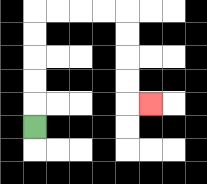{'start': '[1, 5]', 'end': '[6, 4]', 'path_directions': 'U,U,U,U,U,R,R,R,R,D,D,D,D,R', 'path_coordinates': '[[1, 5], [1, 4], [1, 3], [1, 2], [1, 1], [1, 0], [2, 0], [3, 0], [4, 0], [5, 0], [5, 1], [5, 2], [5, 3], [5, 4], [6, 4]]'}